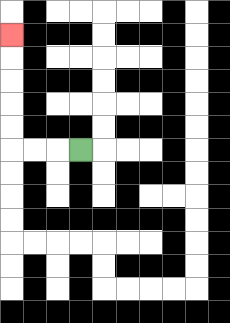{'start': '[3, 6]', 'end': '[0, 1]', 'path_directions': 'L,L,L,U,U,U,U,U', 'path_coordinates': '[[3, 6], [2, 6], [1, 6], [0, 6], [0, 5], [0, 4], [0, 3], [0, 2], [0, 1]]'}